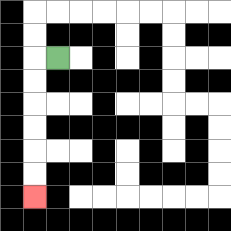{'start': '[2, 2]', 'end': '[1, 8]', 'path_directions': 'L,D,D,D,D,D,D', 'path_coordinates': '[[2, 2], [1, 2], [1, 3], [1, 4], [1, 5], [1, 6], [1, 7], [1, 8]]'}